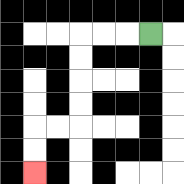{'start': '[6, 1]', 'end': '[1, 7]', 'path_directions': 'L,L,L,D,D,D,D,L,L,D,D', 'path_coordinates': '[[6, 1], [5, 1], [4, 1], [3, 1], [3, 2], [3, 3], [3, 4], [3, 5], [2, 5], [1, 5], [1, 6], [1, 7]]'}